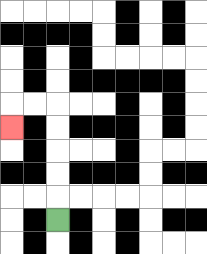{'start': '[2, 9]', 'end': '[0, 5]', 'path_directions': 'U,U,U,U,U,L,L,D', 'path_coordinates': '[[2, 9], [2, 8], [2, 7], [2, 6], [2, 5], [2, 4], [1, 4], [0, 4], [0, 5]]'}